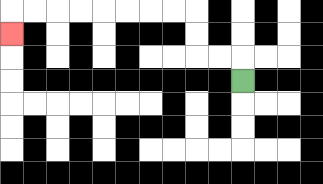{'start': '[10, 3]', 'end': '[0, 1]', 'path_directions': 'U,L,L,U,U,L,L,L,L,L,L,L,L,D', 'path_coordinates': '[[10, 3], [10, 2], [9, 2], [8, 2], [8, 1], [8, 0], [7, 0], [6, 0], [5, 0], [4, 0], [3, 0], [2, 0], [1, 0], [0, 0], [0, 1]]'}